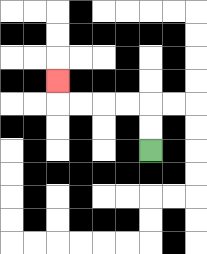{'start': '[6, 6]', 'end': '[2, 3]', 'path_directions': 'U,U,L,L,L,L,U', 'path_coordinates': '[[6, 6], [6, 5], [6, 4], [5, 4], [4, 4], [3, 4], [2, 4], [2, 3]]'}